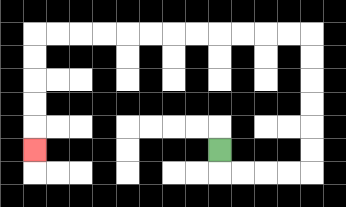{'start': '[9, 6]', 'end': '[1, 6]', 'path_directions': 'D,R,R,R,R,U,U,U,U,U,U,L,L,L,L,L,L,L,L,L,L,L,L,D,D,D,D,D', 'path_coordinates': '[[9, 6], [9, 7], [10, 7], [11, 7], [12, 7], [13, 7], [13, 6], [13, 5], [13, 4], [13, 3], [13, 2], [13, 1], [12, 1], [11, 1], [10, 1], [9, 1], [8, 1], [7, 1], [6, 1], [5, 1], [4, 1], [3, 1], [2, 1], [1, 1], [1, 2], [1, 3], [1, 4], [1, 5], [1, 6]]'}